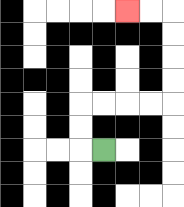{'start': '[4, 6]', 'end': '[5, 0]', 'path_directions': 'L,U,U,R,R,R,R,U,U,U,U,L,L', 'path_coordinates': '[[4, 6], [3, 6], [3, 5], [3, 4], [4, 4], [5, 4], [6, 4], [7, 4], [7, 3], [7, 2], [7, 1], [7, 0], [6, 0], [5, 0]]'}